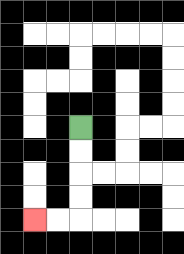{'start': '[3, 5]', 'end': '[1, 9]', 'path_directions': 'D,D,D,D,L,L', 'path_coordinates': '[[3, 5], [3, 6], [3, 7], [3, 8], [3, 9], [2, 9], [1, 9]]'}